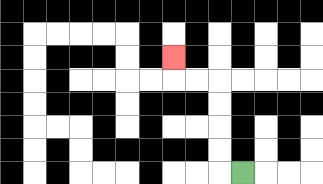{'start': '[10, 7]', 'end': '[7, 2]', 'path_directions': 'L,U,U,U,U,L,L,U', 'path_coordinates': '[[10, 7], [9, 7], [9, 6], [9, 5], [9, 4], [9, 3], [8, 3], [7, 3], [7, 2]]'}